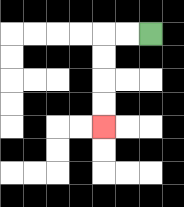{'start': '[6, 1]', 'end': '[4, 5]', 'path_directions': 'L,L,D,D,D,D', 'path_coordinates': '[[6, 1], [5, 1], [4, 1], [4, 2], [4, 3], [4, 4], [4, 5]]'}